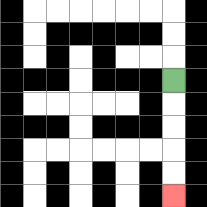{'start': '[7, 3]', 'end': '[7, 8]', 'path_directions': 'D,D,D,D,D', 'path_coordinates': '[[7, 3], [7, 4], [7, 5], [7, 6], [7, 7], [7, 8]]'}